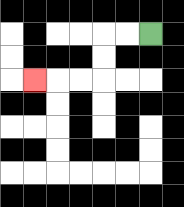{'start': '[6, 1]', 'end': '[1, 3]', 'path_directions': 'L,L,D,D,L,L,L', 'path_coordinates': '[[6, 1], [5, 1], [4, 1], [4, 2], [4, 3], [3, 3], [2, 3], [1, 3]]'}